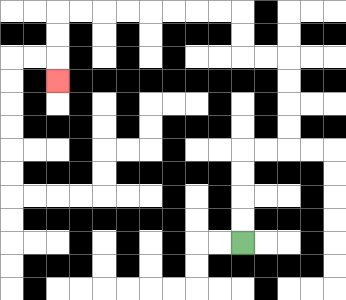{'start': '[10, 10]', 'end': '[2, 3]', 'path_directions': 'U,U,U,U,R,R,U,U,U,U,L,L,U,U,L,L,L,L,L,L,L,L,D,D,D', 'path_coordinates': '[[10, 10], [10, 9], [10, 8], [10, 7], [10, 6], [11, 6], [12, 6], [12, 5], [12, 4], [12, 3], [12, 2], [11, 2], [10, 2], [10, 1], [10, 0], [9, 0], [8, 0], [7, 0], [6, 0], [5, 0], [4, 0], [3, 0], [2, 0], [2, 1], [2, 2], [2, 3]]'}